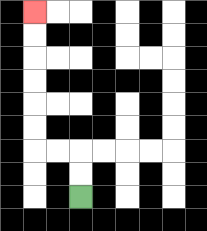{'start': '[3, 8]', 'end': '[1, 0]', 'path_directions': 'U,U,L,L,U,U,U,U,U,U', 'path_coordinates': '[[3, 8], [3, 7], [3, 6], [2, 6], [1, 6], [1, 5], [1, 4], [1, 3], [1, 2], [1, 1], [1, 0]]'}